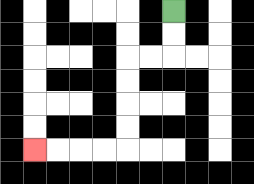{'start': '[7, 0]', 'end': '[1, 6]', 'path_directions': 'D,D,L,L,D,D,D,D,L,L,L,L', 'path_coordinates': '[[7, 0], [7, 1], [7, 2], [6, 2], [5, 2], [5, 3], [5, 4], [5, 5], [5, 6], [4, 6], [3, 6], [2, 6], [1, 6]]'}